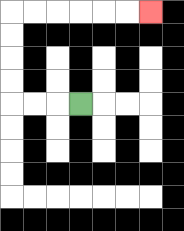{'start': '[3, 4]', 'end': '[6, 0]', 'path_directions': 'L,L,L,U,U,U,U,R,R,R,R,R,R', 'path_coordinates': '[[3, 4], [2, 4], [1, 4], [0, 4], [0, 3], [0, 2], [0, 1], [0, 0], [1, 0], [2, 0], [3, 0], [4, 0], [5, 0], [6, 0]]'}